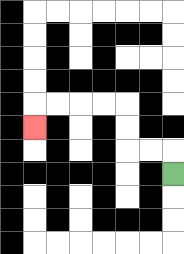{'start': '[7, 7]', 'end': '[1, 5]', 'path_directions': 'U,L,L,U,U,L,L,L,L,D', 'path_coordinates': '[[7, 7], [7, 6], [6, 6], [5, 6], [5, 5], [5, 4], [4, 4], [3, 4], [2, 4], [1, 4], [1, 5]]'}